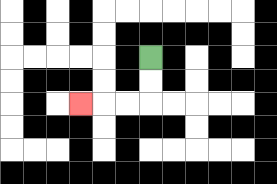{'start': '[6, 2]', 'end': '[3, 4]', 'path_directions': 'D,D,L,L,L', 'path_coordinates': '[[6, 2], [6, 3], [6, 4], [5, 4], [4, 4], [3, 4]]'}